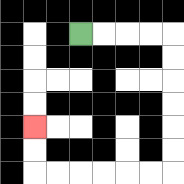{'start': '[3, 1]', 'end': '[1, 5]', 'path_directions': 'R,R,R,R,D,D,D,D,D,D,L,L,L,L,L,L,U,U', 'path_coordinates': '[[3, 1], [4, 1], [5, 1], [6, 1], [7, 1], [7, 2], [7, 3], [7, 4], [7, 5], [7, 6], [7, 7], [6, 7], [5, 7], [4, 7], [3, 7], [2, 7], [1, 7], [1, 6], [1, 5]]'}